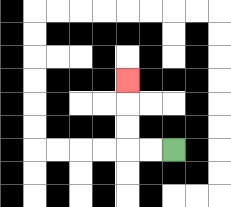{'start': '[7, 6]', 'end': '[5, 3]', 'path_directions': 'L,L,U,U,U', 'path_coordinates': '[[7, 6], [6, 6], [5, 6], [5, 5], [5, 4], [5, 3]]'}